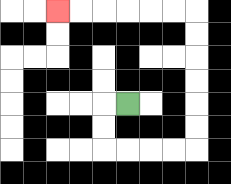{'start': '[5, 4]', 'end': '[2, 0]', 'path_directions': 'L,D,D,R,R,R,R,U,U,U,U,U,U,L,L,L,L,L,L', 'path_coordinates': '[[5, 4], [4, 4], [4, 5], [4, 6], [5, 6], [6, 6], [7, 6], [8, 6], [8, 5], [8, 4], [8, 3], [8, 2], [8, 1], [8, 0], [7, 0], [6, 0], [5, 0], [4, 0], [3, 0], [2, 0]]'}